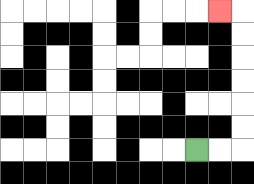{'start': '[8, 6]', 'end': '[9, 0]', 'path_directions': 'R,R,U,U,U,U,U,U,L', 'path_coordinates': '[[8, 6], [9, 6], [10, 6], [10, 5], [10, 4], [10, 3], [10, 2], [10, 1], [10, 0], [9, 0]]'}